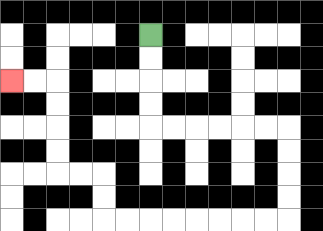{'start': '[6, 1]', 'end': '[0, 3]', 'path_directions': 'D,D,D,D,R,R,R,R,R,R,D,D,D,D,L,L,L,L,L,L,L,L,U,U,L,L,U,U,U,U,L,L', 'path_coordinates': '[[6, 1], [6, 2], [6, 3], [6, 4], [6, 5], [7, 5], [8, 5], [9, 5], [10, 5], [11, 5], [12, 5], [12, 6], [12, 7], [12, 8], [12, 9], [11, 9], [10, 9], [9, 9], [8, 9], [7, 9], [6, 9], [5, 9], [4, 9], [4, 8], [4, 7], [3, 7], [2, 7], [2, 6], [2, 5], [2, 4], [2, 3], [1, 3], [0, 3]]'}